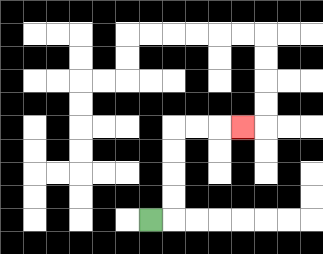{'start': '[6, 9]', 'end': '[10, 5]', 'path_directions': 'R,U,U,U,U,R,R,R', 'path_coordinates': '[[6, 9], [7, 9], [7, 8], [7, 7], [7, 6], [7, 5], [8, 5], [9, 5], [10, 5]]'}